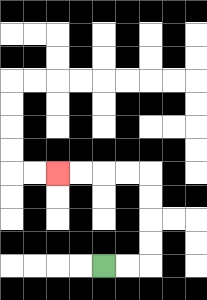{'start': '[4, 11]', 'end': '[2, 7]', 'path_directions': 'R,R,U,U,U,U,L,L,L,L', 'path_coordinates': '[[4, 11], [5, 11], [6, 11], [6, 10], [6, 9], [6, 8], [6, 7], [5, 7], [4, 7], [3, 7], [2, 7]]'}